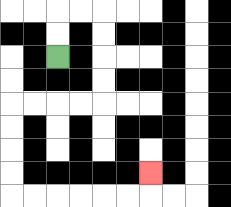{'start': '[2, 2]', 'end': '[6, 7]', 'path_directions': 'U,U,R,R,D,D,D,D,L,L,L,L,D,D,D,D,R,R,R,R,R,R,U', 'path_coordinates': '[[2, 2], [2, 1], [2, 0], [3, 0], [4, 0], [4, 1], [4, 2], [4, 3], [4, 4], [3, 4], [2, 4], [1, 4], [0, 4], [0, 5], [0, 6], [0, 7], [0, 8], [1, 8], [2, 8], [3, 8], [4, 8], [5, 8], [6, 8], [6, 7]]'}